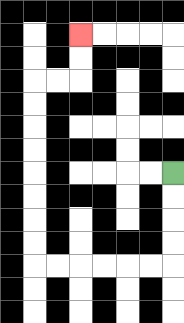{'start': '[7, 7]', 'end': '[3, 1]', 'path_directions': 'D,D,D,D,L,L,L,L,L,L,U,U,U,U,U,U,U,U,R,R,U,U', 'path_coordinates': '[[7, 7], [7, 8], [7, 9], [7, 10], [7, 11], [6, 11], [5, 11], [4, 11], [3, 11], [2, 11], [1, 11], [1, 10], [1, 9], [1, 8], [1, 7], [1, 6], [1, 5], [1, 4], [1, 3], [2, 3], [3, 3], [3, 2], [3, 1]]'}